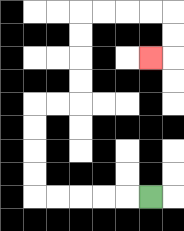{'start': '[6, 8]', 'end': '[6, 2]', 'path_directions': 'L,L,L,L,L,U,U,U,U,R,R,U,U,U,U,R,R,R,R,D,D,L', 'path_coordinates': '[[6, 8], [5, 8], [4, 8], [3, 8], [2, 8], [1, 8], [1, 7], [1, 6], [1, 5], [1, 4], [2, 4], [3, 4], [3, 3], [3, 2], [3, 1], [3, 0], [4, 0], [5, 0], [6, 0], [7, 0], [7, 1], [7, 2], [6, 2]]'}